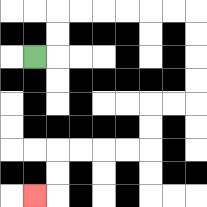{'start': '[1, 2]', 'end': '[1, 8]', 'path_directions': 'R,U,U,R,R,R,R,R,R,D,D,D,D,L,L,D,D,L,L,L,L,D,D,L', 'path_coordinates': '[[1, 2], [2, 2], [2, 1], [2, 0], [3, 0], [4, 0], [5, 0], [6, 0], [7, 0], [8, 0], [8, 1], [8, 2], [8, 3], [8, 4], [7, 4], [6, 4], [6, 5], [6, 6], [5, 6], [4, 6], [3, 6], [2, 6], [2, 7], [2, 8], [1, 8]]'}